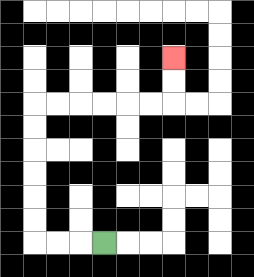{'start': '[4, 10]', 'end': '[7, 2]', 'path_directions': 'L,L,L,U,U,U,U,U,U,R,R,R,R,R,R,U,U', 'path_coordinates': '[[4, 10], [3, 10], [2, 10], [1, 10], [1, 9], [1, 8], [1, 7], [1, 6], [1, 5], [1, 4], [2, 4], [3, 4], [4, 4], [5, 4], [6, 4], [7, 4], [7, 3], [7, 2]]'}